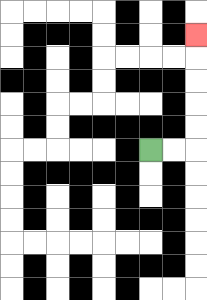{'start': '[6, 6]', 'end': '[8, 1]', 'path_directions': 'R,R,U,U,U,U,U', 'path_coordinates': '[[6, 6], [7, 6], [8, 6], [8, 5], [8, 4], [8, 3], [8, 2], [8, 1]]'}